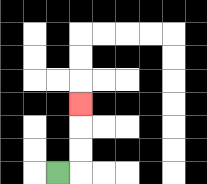{'start': '[2, 7]', 'end': '[3, 4]', 'path_directions': 'R,U,U,U', 'path_coordinates': '[[2, 7], [3, 7], [3, 6], [3, 5], [3, 4]]'}